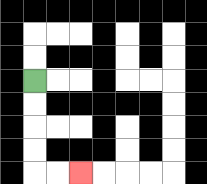{'start': '[1, 3]', 'end': '[3, 7]', 'path_directions': 'D,D,D,D,R,R', 'path_coordinates': '[[1, 3], [1, 4], [1, 5], [1, 6], [1, 7], [2, 7], [3, 7]]'}